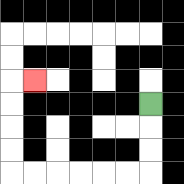{'start': '[6, 4]', 'end': '[1, 3]', 'path_directions': 'D,D,D,L,L,L,L,L,L,U,U,U,U,R', 'path_coordinates': '[[6, 4], [6, 5], [6, 6], [6, 7], [5, 7], [4, 7], [3, 7], [2, 7], [1, 7], [0, 7], [0, 6], [0, 5], [0, 4], [0, 3], [1, 3]]'}